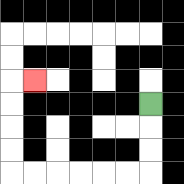{'start': '[6, 4]', 'end': '[1, 3]', 'path_directions': 'D,D,D,L,L,L,L,L,L,U,U,U,U,R', 'path_coordinates': '[[6, 4], [6, 5], [6, 6], [6, 7], [5, 7], [4, 7], [3, 7], [2, 7], [1, 7], [0, 7], [0, 6], [0, 5], [0, 4], [0, 3], [1, 3]]'}